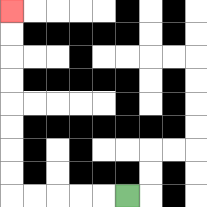{'start': '[5, 8]', 'end': '[0, 0]', 'path_directions': 'L,L,L,L,L,U,U,U,U,U,U,U,U', 'path_coordinates': '[[5, 8], [4, 8], [3, 8], [2, 8], [1, 8], [0, 8], [0, 7], [0, 6], [0, 5], [0, 4], [0, 3], [0, 2], [0, 1], [0, 0]]'}